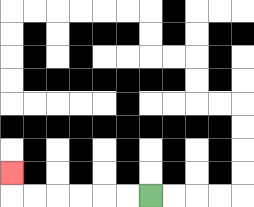{'start': '[6, 8]', 'end': '[0, 7]', 'path_directions': 'L,L,L,L,L,L,U', 'path_coordinates': '[[6, 8], [5, 8], [4, 8], [3, 8], [2, 8], [1, 8], [0, 8], [0, 7]]'}